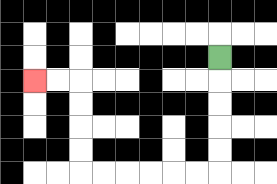{'start': '[9, 2]', 'end': '[1, 3]', 'path_directions': 'D,D,D,D,D,L,L,L,L,L,L,U,U,U,U,L,L', 'path_coordinates': '[[9, 2], [9, 3], [9, 4], [9, 5], [9, 6], [9, 7], [8, 7], [7, 7], [6, 7], [5, 7], [4, 7], [3, 7], [3, 6], [3, 5], [3, 4], [3, 3], [2, 3], [1, 3]]'}